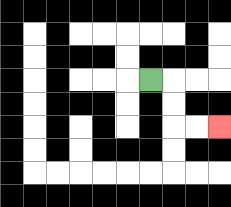{'start': '[6, 3]', 'end': '[9, 5]', 'path_directions': 'R,D,D,R,R', 'path_coordinates': '[[6, 3], [7, 3], [7, 4], [7, 5], [8, 5], [9, 5]]'}